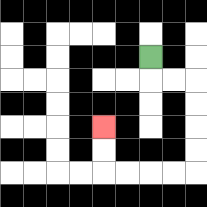{'start': '[6, 2]', 'end': '[4, 5]', 'path_directions': 'D,R,R,D,D,D,D,L,L,L,L,U,U', 'path_coordinates': '[[6, 2], [6, 3], [7, 3], [8, 3], [8, 4], [8, 5], [8, 6], [8, 7], [7, 7], [6, 7], [5, 7], [4, 7], [4, 6], [4, 5]]'}